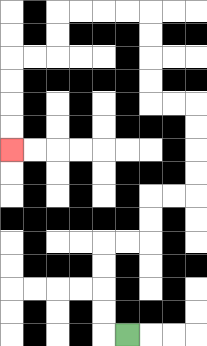{'start': '[5, 14]', 'end': '[0, 6]', 'path_directions': 'L,U,U,U,U,R,R,U,U,R,R,U,U,U,U,L,L,U,U,U,U,L,L,L,L,D,D,L,L,D,D,D,D', 'path_coordinates': '[[5, 14], [4, 14], [4, 13], [4, 12], [4, 11], [4, 10], [5, 10], [6, 10], [6, 9], [6, 8], [7, 8], [8, 8], [8, 7], [8, 6], [8, 5], [8, 4], [7, 4], [6, 4], [6, 3], [6, 2], [6, 1], [6, 0], [5, 0], [4, 0], [3, 0], [2, 0], [2, 1], [2, 2], [1, 2], [0, 2], [0, 3], [0, 4], [0, 5], [0, 6]]'}